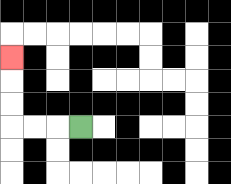{'start': '[3, 5]', 'end': '[0, 2]', 'path_directions': 'L,L,L,U,U,U', 'path_coordinates': '[[3, 5], [2, 5], [1, 5], [0, 5], [0, 4], [0, 3], [0, 2]]'}